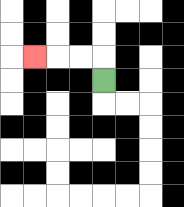{'start': '[4, 3]', 'end': '[1, 2]', 'path_directions': 'U,L,L,L', 'path_coordinates': '[[4, 3], [4, 2], [3, 2], [2, 2], [1, 2]]'}